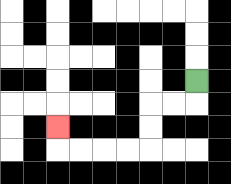{'start': '[8, 3]', 'end': '[2, 5]', 'path_directions': 'D,L,L,D,D,L,L,L,L,U', 'path_coordinates': '[[8, 3], [8, 4], [7, 4], [6, 4], [6, 5], [6, 6], [5, 6], [4, 6], [3, 6], [2, 6], [2, 5]]'}